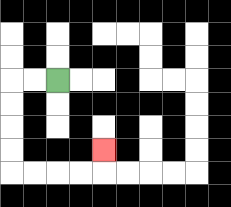{'start': '[2, 3]', 'end': '[4, 6]', 'path_directions': 'L,L,D,D,D,D,R,R,R,R,U', 'path_coordinates': '[[2, 3], [1, 3], [0, 3], [0, 4], [0, 5], [0, 6], [0, 7], [1, 7], [2, 7], [3, 7], [4, 7], [4, 6]]'}